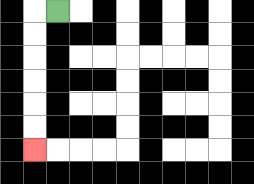{'start': '[2, 0]', 'end': '[1, 6]', 'path_directions': 'L,D,D,D,D,D,D', 'path_coordinates': '[[2, 0], [1, 0], [1, 1], [1, 2], [1, 3], [1, 4], [1, 5], [1, 6]]'}